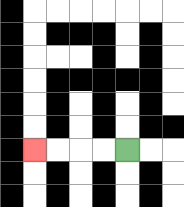{'start': '[5, 6]', 'end': '[1, 6]', 'path_directions': 'L,L,L,L', 'path_coordinates': '[[5, 6], [4, 6], [3, 6], [2, 6], [1, 6]]'}